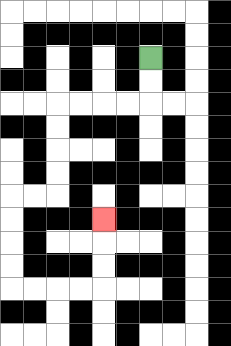{'start': '[6, 2]', 'end': '[4, 9]', 'path_directions': 'D,D,L,L,L,L,D,D,D,D,L,L,D,D,D,D,R,R,R,R,U,U,U', 'path_coordinates': '[[6, 2], [6, 3], [6, 4], [5, 4], [4, 4], [3, 4], [2, 4], [2, 5], [2, 6], [2, 7], [2, 8], [1, 8], [0, 8], [0, 9], [0, 10], [0, 11], [0, 12], [1, 12], [2, 12], [3, 12], [4, 12], [4, 11], [4, 10], [4, 9]]'}